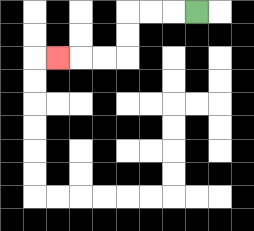{'start': '[8, 0]', 'end': '[2, 2]', 'path_directions': 'L,L,L,D,D,L,L,L', 'path_coordinates': '[[8, 0], [7, 0], [6, 0], [5, 0], [5, 1], [5, 2], [4, 2], [3, 2], [2, 2]]'}